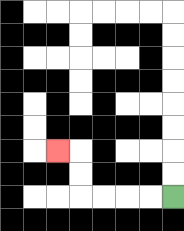{'start': '[7, 8]', 'end': '[2, 6]', 'path_directions': 'L,L,L,L,U,U,L', 'path_coordinates': '[[7, 8], [6, 8], [5, 8], [4, 8], [3, 8], [3, 7], [3, 6], [2, 6]]'}